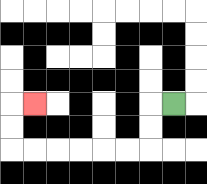{'start': '[7, 4]', 'end': '[1, 4]', 'path_directions': 'L,D,D,L,L,L,L,L,L,U,U,R', 'path_coordinates': '[[7, 4], [6, 4], [6, 5], [6, 6], [5, 6], [4, 6], [3, 6], [2, 6], [1, 6], [0, 6], [0, 5], [0, 4], [1, 4]]'}